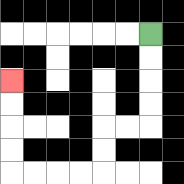{'start': '[6, 1]', 'end': '[0, 3]', 'path_directions': 'D,D,D,D,L,L,D,D,L,L,L,L,U,U,U,U', 'path_coordinates': '[[6, 1], [6, 2], [6, 3], [6, 4], [6, 5], [5, 5], [4, 5], [4, 6], [4, 7], [3, 7], [2, 7], [1, 7], [0, 7], [0, 6], [0, 5], [0, 4], [0, 3]]'}